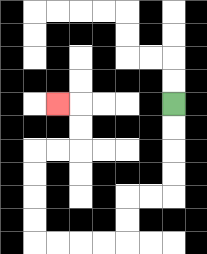{'start': '[7, 4]', 'end': '[2, 4]', 'path_directions': 'D,D,D,D,L,L,D,D,L,L,L,L,U,U,U,U,R,R,U,U,L', 'path_coordinates': '[[7, 4], [7, 5], [7, 6], [7, 7], [7, 8], [6, 8], [5, 8], [5, 9], [5, 10], [4, 10], [3, 10], [2, 10], [1, 10], [1, 9], [1, 8], [1, 7], [1, 6], [2, 6], [3, 6], [3, 5], [3, 4], [2, 4]]'}